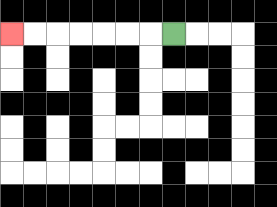{'start': '[7, 1]', 'end': '[0, 1]', 'path_directions': 'L,L,L,L,L,L,L', 'path_coordinates': '[[7, 1], [6, 1], [5, 1], [4, 1], [3, 1], [2, 1], [1, 1], [0, 1]]'}